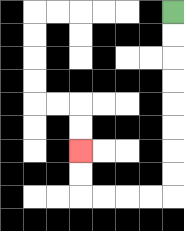{'start': '[7, 0]', 'end': '[3, 6]', 'path_directions': 'D,D,D,D,D,D,D,D,L,L,L,L,U,U', 'path_coordinates': '[[7, 0], [7, 1], [7, 2], [7, 3], [7, 4], [7, 5], [7, 6], [7, 7], [7, 8], [6, 8], [5, 8], [4, 8], [3, 8], [3, 7], [3, 6]]'}